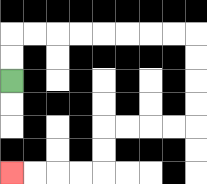{'start': '[0, 3]', 'end': '[0, 7]', 'path_directions': 'U,U,R,R,R,R,R,R,R,R,D,D,D,D,L,L,L,L,D,D,L,L,L,L', 'path_coordinates': '[[0, 3], [0, 2], [0, 1], [1, 1], [2, 1], [3, 1], [4, 1], [5, 1], [6, 1], [7, 1], [8, 1], [8, 2], [8, 3], [8, 4], [8, 5], [7, 5], [6, 5], [5, 5], [4, 5], [4, 6], [4, 7], [3, 7], [2, 7], [1, 7], [0, 7]]'}